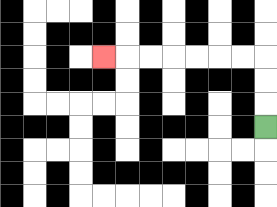{'start': '[11, 5]', 'end': '[4, 2]', 'path_directions': 'U,U,U,L,L,L,L,L,L,L', 'path_coordinates': '[[11, 5], [11, 4], [11, 3], [11, 2], [10, 2], [9, 2], [8, 2], [7, 2], [6, 2], [5, 2], [4, 2]]'}